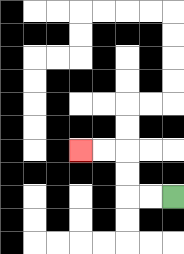{'start': '[7, 8]', 'end': '[3, 6]', 'path_directions': 'L,L,U,U,L,L', 'path_coordinates': '[[7, 8], [6, 8], [5, 8], [5, 7], [5, 6], [4, 6], [3, 6]]'}